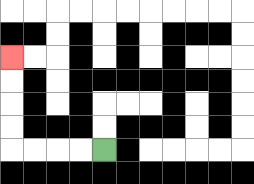{'start': '[4, 6]', 'end': '[0, 2]', 'path_directions': 'L,L,L,L,U,U,U,U', 'path_coordinates': '[[4, 6], [3, 6], [2, 6], [1, 6], [0, 6], [0, 5], [0, 4], [0, 3], [0, 2]]'}